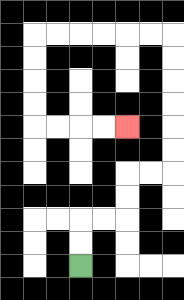{'start': '[3, 11]', 'end': '[5, 5]', 'path_directions': 'U,U,R,R,U,U,R,R,U,U,U,U,U,U,L,L,L,L,L,L,D,D,D,D,R,R,R,R', 'path_coordinates': '[[3, 11], [3, 10], [3, 9], [4, 9], [5, 9], [5, 8], [5, 7], [6, 7], [7, 7], [7, 6], [7, 5], [7, 4], [7, 3], [7, 2], [7, 1], [6, 1], [5, 1], [4, 1], [3, 1], [2, 1], [1, 1], [1, 2], [1, 3], [1, 4], [1, 5], [2, 5], [3, 5], [4, 5], [5, 5]]'}